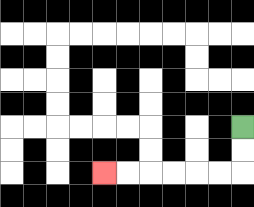{'start': '[10, 5]', 'end': '[4, 7]', 'path_directions': 'D,D,L,L,L,L,L,L', 'path_coordinates': '[[10, 5], [10, 6], [10, 7], [9, 7], [8, 7], [7, 7], [6, 7], [5, 7], [4, 7]]'}